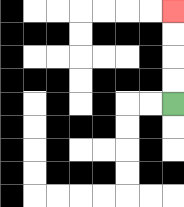{'start': '[7, 4]', 'end': '[7, 0]', 'path_directions': 'U,U,U,U', 'path_coordinates': '[[7, 4], [7, 3], [7, 2], [7, 1], [7, 0]]'}